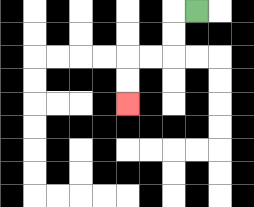{'start': '[8, 0]', 'end': '[5, 4]', 'path_directions': 'L,D,D,L,L,D,D', 'path_coordinates': '[[8, 0], [7, 0], [7, 1], [7, 2], [6, 2], [5, 2], [5, 3], [5, 4]]'}